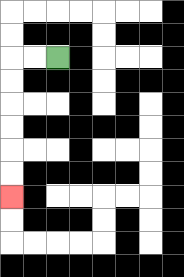{'start': '[2, 2]', 'end': '[0, 8]', 'path_directions': 'L,L,D,D,D,D,D,D', 'path_coordinates': '[[2, 2], [1, 2], [0, 2], [0, 3], [0, 4], [0, 5], [0, 6], [0, 7], [0, 8]]'}